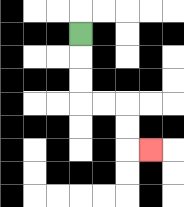{'start': '[3, 1]', 'end': '[6, 6]', 'path_directions': 'D,D,D,R,R,D,D,R', 'path_coordinates': '[[3, 1], [3, 2], [3, 3], [3, 4], [4, 4], [5, 4], [5, 5], [5, 6], [6, 6]]'}